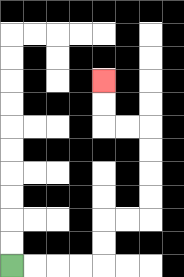{'start': '[0, 11]', 'end': '[4, 3]', 'path_directions': 'R,R,R,R,U,U,R,R,U,U,U,U,L,L,U,U', 'path_coordinates': '[[0, 11], [1, 11], [2, 11], [3, 11], [4, 11], [4, 10], [4, 9], [5, 9], [6, 9], [6, 8], [6, 7], [6, 6], [6, 5], [5, 5], [4, 5], [4, 4], [4, 3]]'}